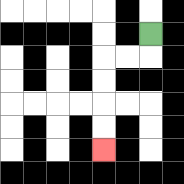{'start': '[6, 1]', 'end': '[4, 6]', 'path_directions': 'D,L,L,D,D,D,D', 'path_coordinates': '[[6, 1], [6, 2], [5, 2], [4, 2], [4, 3], [4, 4], [4, 5], [4, 6]]'}